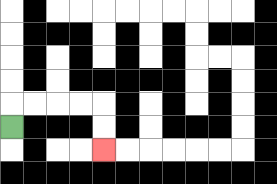{'start': '[0, 5]', 'end': '[4, 6]', 'path_directions': 'U,R,R,R,R,D,D', 'path_coordinates': '[[0, 5], [0, 4], [1, 4], [2, 4], [3, 4], [4, 4], [4, 5], [4, 6]]'}